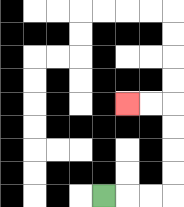{'start': '[4, 8]', 'end': '[5, 4]', 'path_directions': 'R,R,R,U,U,U,U,L,L', 'path_coordinates': '[[4, 8], [5, 8], [6, 8], [7, 8], [7, 7], [7, 6], [7, 5], [7, 4], [6, 4], [5, 4]]'}